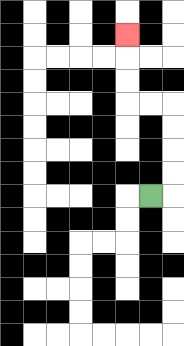{'start': '[6, 8]', 'end': '[5, 1]', 'path_directions': 'R,U,U,U,U,L,L,U,U,U', 'path_coordinates': '[[6, 8], [7, 8], [7, 7], [7, 6], [7, 5], [7, 4], [6, 4], [5, 4], [5, 3], [5, 2], [5, 1]]'}